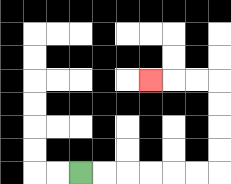{'start': '[3, 7]', 'end': '[6, 3]', 'path_directions': 'R,R,R,R,R,R,U,U,U,U,L,L,L', 'path_coordinates': '[[3, 7], [4, 7], [5, 7], [6, 7], [7, 7], [8, 7], [9, 7], [9, 6], [9, 5], [9, 4], [9, 3], [8, 3], [7, 3], [6, 3]]'}